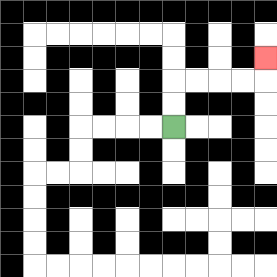{'start': '[7, 5]', 'end': '[11, 2]', 'path_directions': 'U,U,R,R,R,R,U', 'path_coordinates': '[[7, 5], [7, 4], [7, 3], [8, 3], [9, 3], [10, 3], [11, 3], [11, 2]]'}